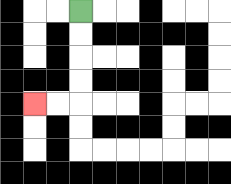{'start': '[3, 0]', 'end': '[1, 4]', 'path_directions': 'D,D,D,D,L,L', 'path_coordinates': '[[3, 0], [3, 1], [3, 2], [3, 3], [3, 4], [2, 4], [1, 4]]'}